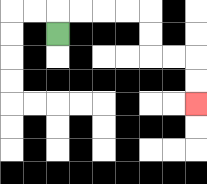{'start': '[2, 1]', 'end': '[8, 4]', 'path_directions': 'U,R,R,R,R,D,D,R,R,D,D', 'path_coordinates': '[[2, 1], [2, 0], [3, 0], [4, 0], [5, 0], [6, 0], [6, 1], [6, 2], [7, 2], [8, 2], [8, 3], [8, 4]]'}